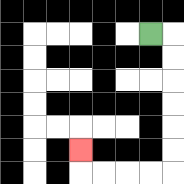{'start': '[6, 1]', 'end': '[3, 6]', 'path_directions': 'R,D,D,D,D,D,D,L,L,L,L,U', 'path_coordinates': '[[6, 1], [7, 1], [7, 2], [7, 3], [7, 4], [7, 5], [7, 6], [7, 7], [6, 7], [5, 7], [4, 7], [3, 7], [3, 6]]'}